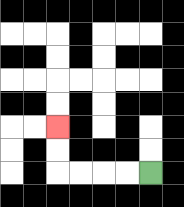{'start': '[6, 7]', 'end': '[2, 5]', 'path_directions': 'L,L,L,L,U,U', 'path_coordinates': '[[6, 7], [5, 7], [4, 7], [3, 7], [2, 7], [2, 6], [2, 5]]'}